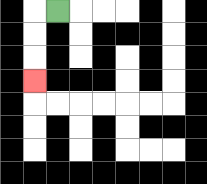{'start': '[2, 0]', 'end': '[1, 3]', 'path_directions': 'L,D,D,D', 'path_coordinates': '[[2, 0], [1, 0], [1, 1], [1, 2], [1, 3]]'}